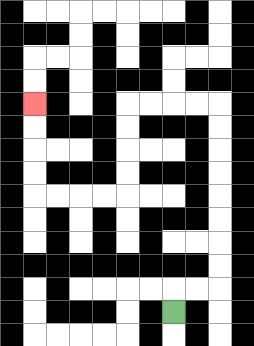{'start': '[7, 13]', 'end': '[1, 4]', 'path_directions': 'U,R,R,U,U,U,U,U,U,U,U,L,L,L,L,D,D,D,D,L,L,L,L,U,U,U,U', 'path_coordinates': '[[7, 13], [7, 12], [8, 12], [9, 12], [9, 11], [9, 10], [9, 9], [9, 8], [9, 7], [9, 6], [9, 5], [9, 4], [8, 4], [7, 4], [6, 4], [5, 4], [5, 5], [5, 6], [5, 7], [5, 8], [4, 8], [3, 8], [2, 8], [1, 8], [1, 7], [1, 6], [1, 5], [1, 4]]'}